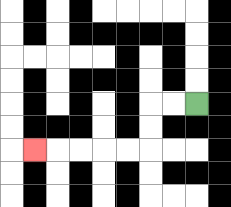{'start': '[8, 4]', 'end': '[1, 6]', 'path_directions': 'L,L,D,D,L,L,L,L,L', 'path_coordinates': '[[8, 4], [7, 4], [6, 4], [6, 5], [6, 6], [5, 6], [4, 6], [3, 6], [2, 6], [1, 6]]'}